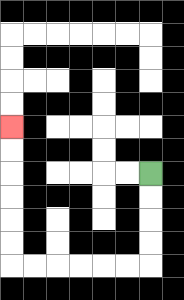{'start': '[6, 7]', 'end': '[0, 5]', 'path_directions': 'D,D,D,D,L,L,L,L,L,L,U,U,U,U,U,U', 'path_coordinates': '[[6, 7], [6, 8], [6, 9], [6, 10], [6, 11], [5, 11], [4, 11], [3, 11], [2, 11], [1, 11], [0, 11], [0, 10], [0, 9], [0, 8], [0, 7], [0, 6], [0, 5]]'}